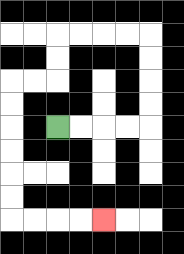{'start': '[2, 5]', 'end': '[4, 9]', 'path_directions': 'R,R,R,R,U,U,U,U,L,L,L,L,D,D,L,L,D,D,D,D,D,D,R,R,R,R', 'path_coordinates': '[[2, 5], [3, 5], [4, 5], [5, 5], [6, 5], [6, 4], [6, 3], [6, 2], [6, 1], [5, 1], [4, 1], [3, 1], [2, 1], [2, 2], [2, 3], [1, 3], [0, 3], [0, 4], [0, 5], [0, 6], [0, 7], [0, 8], [0, 9], [1, 9], [2, 9], [3, 9], [4, 9]]'}